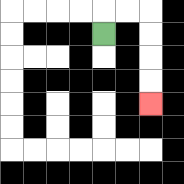{'start': '[4, 1]', 'end': '[6, 4]', 'path_directions': 'U,R,R,D,D,D,D', 'path_coordinates': '[[4, 1], [4, 0], [5, 0], [6, 0], [6, 1], [6, 2], [6, 3], [6, 4]]'}